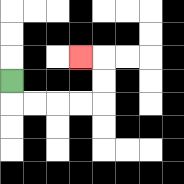{'start': '[0, 3]', 'end': '[3, 2]', 'path_directions': 'D,R,R,R,R,U,U,L', 'path_coordinates': '[[0, 3], [0, 4], [1, 4], [2, 4], [3, 4], [4, 4], [4, 3], [4, 2], [3, 2]]'}